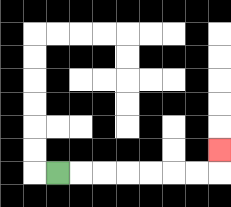{'start': '[2, 7]', 'end': '[9, 6]', 'path_directions': 'R,R,R,R,R,R,R,U', 'path_coordinates': '[[2, 7], [3, 7], [4, 7], [5, 7], [6, 7], [7, 7], [8, 7], [9, 7], [9, 6]]'}